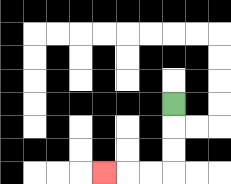{'start': '[7, 4]', 'end': '[4, 7]', 'path_directions': 'D,D,D,L,L,L', 'path_coordinates': '[[7, 4], [7, 5], [7, 6], [7, 7], [6, 7], [5, 7], [4, 7]]'}